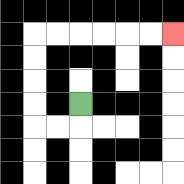{'start': '[3, 4]', 'end': '[7, 1]', 'path_directions': 'D,L,L,U,U,U,U,R,R,R,R,R,R', 'path_coordinates': '[[3, 4], [3, 5], [2, 5], [1, 5], [1, 4], [1, 3], [1, 2], [1, 1], [2, 1], [3, 1], [4, 1], [5, 1], [6, 1], [7, 1]]'}